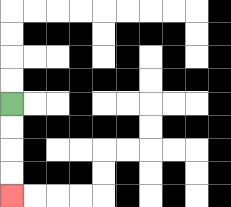{'start': '[0, 4]', 'end': '[0, 8]', 'path_directions': 'D,D,D,D', 'path_coordinates': '[[0, 4], [0, 5], [0, 6], [0, 7], [0, 8]]'}